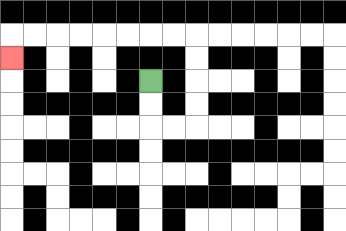{'start': '[6, 3]', 'end': '[0, 2]', 'path_directions': 'D,D,R,R,U,U,U,U,L,L,L,L,L,L,L,L,D', 'path_coordinates': '[[6, 3], [6, 4], [6, 5], [7, 5], [8, 5], [8, 4], [8, 3], [8, 2], [8, 1], [7, 1], [6, 1], [5, 1], [4, 1], [3, 1], [2, 1], [1, 1], [0, 1], [0, 2]]'}